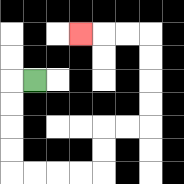{'start': '[1, 3]', 'end': '[3, 1]', 'path_directions': 'L,D,D,D,D,R,R,R,R,U,U,R,R,U,U,U,U,L,L,L', 'path_coordinates': '[[1, 3], [0, 3], [0, 4], [0, 5], [0, 6], [0, 7], [1, 7], [2, 7], [3, 7], [4, 7], [4, 6], [4, 5], [5, 5], [6, 5], [6, 4], [6, 3], [6, 2], [6, 1], [5, 1], [4, 1], [3, 1]]'}